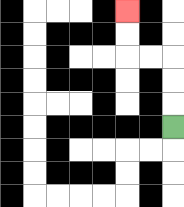{'start': '[7, 5]', 'end': '[5, 0]', 'path_directions': 'U,U,U,L,L,U,U', 'path_coordinates': '[[7, 5], [7, 4], [7, 3], [7, 2], [6, 2], [5, 2], [5, 1], [5, 0]]'}